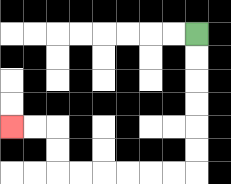{'start': '[8, 1]', 'end': '[0, 5]', 'path_directions': 'D,D,D,D,D,D,L,L,L,L,L,L,U,U,L,L', 'path_coordinates': '[[8, 1], [8, 2], [8, 3], [8, 4], [8, 5], [8, 6], [8, 7], [7, 7], [6, 7], [5, 7], [4, 7], [3, 7], [2, 7], [2, 6], [2, 5], [1, 5], [0, 5]]'}